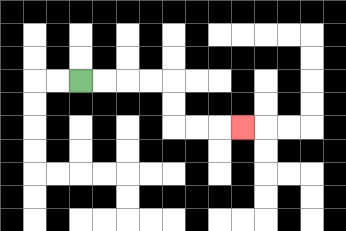{'start': '[3, 3]', 'end': '[10, 5]', 'path_directions': 'R,R,R,R,D,D,R,R,R', 'path_coordinates': '[[3, 3], [4, 3], [5, 3], [6, 3], [7, 3], [7, 4], [7, 5], [8, 5], [9, 5], [10, 5]]'}